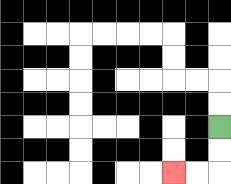{'start': '[9, 5]', 'end': '[7, 7]', 'path_directions': 'D,D,L,L', 'path_coordinates': '[[9, 5], [9, 6], [9, 7], [8, 7], [7, 7]]'}